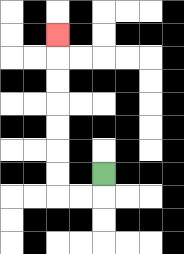{'start': '[4, 7]', 'end': '[2, 1]', 'path_directions': 'D,L,L,U,U,U,U,U,U,U', 'path_coordinates': '[[4, 7], [4, 8], [3, 8], [2, 8], [2, 7], [2, 6], [2, 5], [2, 4], [2, 3], [2, 2], [2, 1]]'}